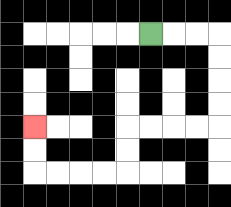{'start': '[6, 1]', 'end': '[1, 5]', 'path_directions': 'R,R,R,D,D,D,D,L,L,L,L,D,D,L,L,L,L,U,U', 'path_coordinates': '[[6, 1], [7, 1], [8, 1], [9, 1], [9, 2], [9, 3], [9, 4], [9, 5], [8, 5], [7, 5], [6, 5], [5, 5], [5, 6], [5, 7], [4, 7], [3, 7], [2, 7], [1, 7], [1, 6], [1, 5]]'}